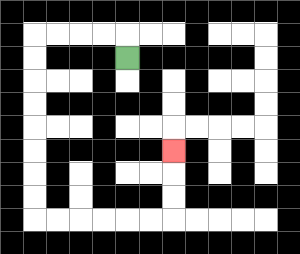{'start': '[5, 2]', 'end': '[7, 6]', 'path_directions': 'U,L,L,L,L,D,D,D,D,D,D,D,D,R,R,R,R,R,R,U,U,U', 'path_coordinates': '[[5, 2], [5, 1], [4, 1], [3, 1], [2, 1], [1, 1], [1, 2], [1, 3], [1, 4], [1, 5], [1, 6], [1, 7], [1, 8], [1, 9], [2, 9], [3, 9], [4, 9], [5, 9], [6, 9], [7, 9], [7, 8], [7, 7], [7, 6]]'}